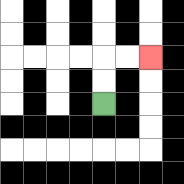{'start': '[4, 4]', 'end': '[6, 2]', 'path_directions': 'U,U,R,R', 'path_coordinates': '[[4, 4], [4, 3], [4, 2], [5, 2], [6, 2]]'}